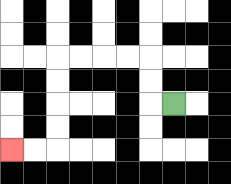{'start': '[7, 4]', 'end': '[0, 6]', 'path_directions': 'L,U,U,L,L,L,L,D,D,D,D,L,L', 'path_coordinates': '[[7, 4], [6, 4], [6, 3], [6, 2], [5, 2], [4, 2], [3, 2], [2, 2], [2, 3], [2, 4], [2, 5], [2, 6], [1, 6], [0, 6]]'}